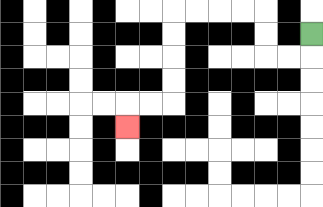{'start': '[13, 1]', 'end': '[5, 5]', 'path_directions': 'D,L,L,U,U,L,L,L,L,D,D,D,D,L,L,D', 'path_coordinates': '[[13, 1], [13, 2], [12, 2], [11, 2], [11, 1], [11, 0], [10, 0], [9, 0], [8, 0], [7, 0], [7, 1], [7, 2], [7, 3], [7, 4], [6, 4], [5, 4], [5, 5]]'}